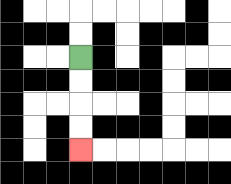{'start': '[3, 2]', 'end': '[3, 6]', 'path_directions': 'D,D,D,D', 'path_coordinates': '[[3, 2], [3, 3], [3, 4], [3, 5], [3, 6]]'}